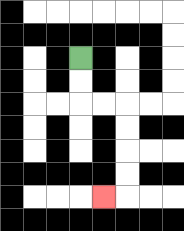{'start': '[3, 2]', 'end': '[4, 8]', 'path_directions': 'D,D,R,R,D,D,D,D,L', 'path_coordinates': '[[3, 2], [3, 3], [3, 4], [4, 4], [5, 4], [5, 5], [5, 6], [5, 7], [5, 8], [4, 8]]'}